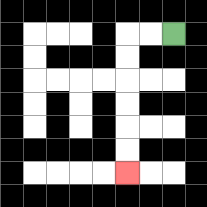{'start': '[7, 1]', 'end': '[5, 7]', 'path_directions': 'L,L,D,D,D,D,D,D', 'path_coordinates': '[[7, 1], [6, 1], [5, 1], [5, 2], [5, 3], [5, 4], [5, 5], [5, 6], [5, 7]]'}